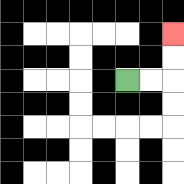{'start': '[5, 3]', 'end': '[7, 1]', 'path_directions': 'R,R,U,U', 'path_coordinates': '[[5, 3], [6, 3], [7, 3], [7, 2], [7, 1]]'}